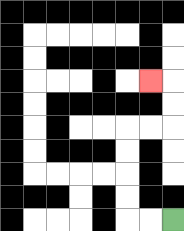{'start': '[7, 9]', 'end': '[6, 3]', 'path_directions': 'L,L,U,U,U,U,R,R,U,U,L', 'path_coordinates': '[[7, 9], [6, 9], [5, 9], [5, 8], [5, 7], [5, 6], [5, 5], [6, 5], [7, 5], [7, 4], [7, 3], [6, 3]]'}